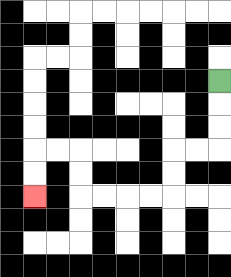{'start': '[9, 3]', 'end': '[1, 8]', 'path_directions': 'D,D,D,L,L,D,D,L,L,L,L,U,U,L,L,D,D', 'path_coordinates': '[[9, 3], [9, 4], [9, 5], [9, 6], [8, 6], [7, 6], [7, 7], [7, 8], [6, 8], [5, 8], [4, 8], [3, 8], [3, 7], [3, 6], [2, 6], [1, 6], [1, 7], [1, 8]]'}